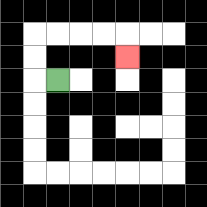{'start': '[2, 3]', 'end': '[5, 2]', 'path_directions': 'L,U,U,R,R,R,R,D', 'path_coordinates': '[[2, 3], [1, 3], [1, 2], [1, 1], [2, 1], [3, 1], [4, 1], [5, 1], [5, 2]]'}